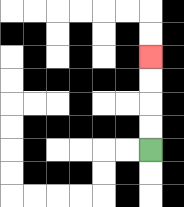{'start': '[6, 6]', 'end': '[6, 2]', 'path_directions': 'U,U,U,U', 'path_coordinates': '[[6, 6], [6, 5], [6, 4], [6, 3], [6, 2]]'}